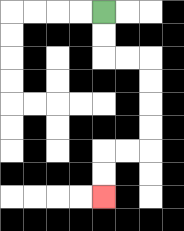{'start': '[4, 0]', 'end': '[4, 8]', 'path_directions': 'D,D,R,R,D,D,D,D,L,L,D,D', 'path_coordinates': '[[4, 0], [4, 1], [4, 2], [5, 2], [6, 2], [6, 3], [6, 4], [6, 5], [6, 6], [5, 6], [4, 6], [4, 7], [4, 8]]'}